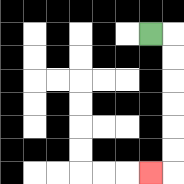{'start': '[6, 1]', 'end': '[6, 7]', 'path_directions': 'R,D,D,D,D,D,D,L', 'path_coordinates': '[[6, 1], [7, 1], [7, 2], [7, 3], [7, 4], [7, 5], [7, 6], [7, 7], [6, 7]]'}